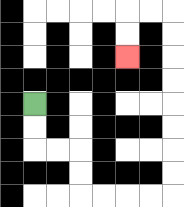{'start': '[1, 4]', 'end': '[5, 2]', 'path_directions': 'D,D,R,R,D,D,R,R,R,R,U,U,U,U,U,U,U,U,L,L,D,D', 'path_coordinates': '[[1, 4], [1, 5], [1, 6], [2, 6], [3, 6], [3, 7], [3, 8], [4, 8], [5, 8], [6, 8], [7, 8], [7, 7], [7, 6], [7, 5], [7, 4], [7, 3], [7, 2], [7, 1], [7, 0], [6, 0], [5, 0], [5, 1], [5, 2]]'}